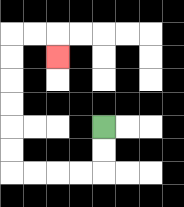{'start': '[4, 5]', 'end': '[2, 2]', 'path_directions': 'D,D,L,L,L,L,U,U,U,U,U,U,R,R,D', 'path_coordinates': '[[4, 5], [4, 6], [4, 7], [3, 7], [2, 7], [1, 7], [0, 7], [0, 6], [0, 5], [0, 4], [0, 3], [0, 2], [0, 1], [1, 1], [2, 1], [2, 2]]'}